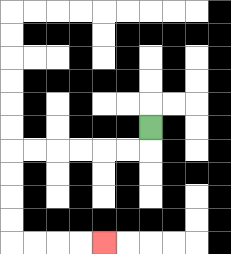{'start': '[6, 5]', 'end': '[4, 10]', 'path_directions': 'D,L,L,L,L,L,L,D,D,D,D,R,R,R,R', 'path_coordinates': '[[6, 5], [6, 6], [5, 6], [4, 6], [3, 6], [2, 6], [1, 6], [0, 6], [0, 7], [0, 8], [0, 9], [0, 10], [1, 10], [2, 10], [3, 10], [4, 10]]'}